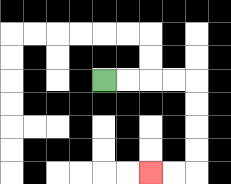{'start': '[4, 3]', 'end': '[6, 7]', 'path_directions': 'R,R,R,R,D,D,D,D,L,L', 'path_coordinates': '[[4, 3], [5, 3], [6, 3], [7, 3], [8, 3], [8, 4], [8, 5], [8, 6], [8, 7], [7, 7], [6, 7]]'}